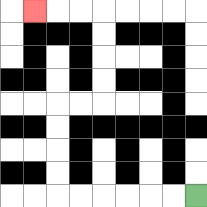{'start': '[8, 8]', 'end': '[1, 0]', 'path_directions': 'L,L,L,L,L,L,U,U,U,U,R,R,U,U,U,U,L,L,L', 'path_coordinates': '[[8, 8], [7, 8], [6, 8], [5, 8], [4, 8], [3, 8], [2, 8], [2, 7], [2, 6], [2, 5], [2, 4], [3, 4], [4, 4], [4, 3], [4, 2], [4, 1], [4, 0], [3, 0], [2, 0], [1, 0]]'}